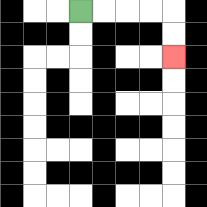{'start': '[3, 0]', 'end': '[7, 2]', 'path_directions': 'R,R,R,R,D,D', 'path_coordinates': '[[3, 0], [4, 0], [5, 0], [6, 0], [7, 0], [7, 1], [7, 2]]'}